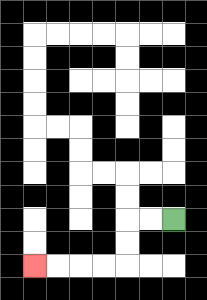{'start': '[7, 9]', 'end': '[1, 11]', 'path_directions': 'L,L,D,D,L,L,L,L', 'path_coordinates': '[[7, 9], [6, 9], [5, 9], [5, 10], [5, 11], [4, 11], [3, 11], [2, 11], [1, 11]]'}